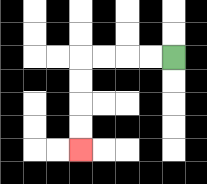{'start': '[7, 2]', 'end': '[3, 6]', 'path_directions': 'L,L,L,L,D,D,D,D', 'path_coordinates': '[[7, 2], [6, 2], [5, 2], [4, 2], [3, 2], [3, 3], [3, 4], [3, 5], [3, 6]]'}